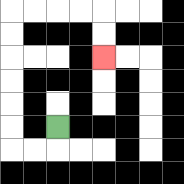{'start': '[2, 5]', 'end': '[4, 2]', 'path_directions': 'D,L,L,U,U,U,U,U,U,R,R,R,R,D,D', 'path_coordinates': '[[2, 5], [2, 6], [1, 6], [0, 6], [0, 5], [0, 4], [0, 3], [0, 2], [0, 1], [0, 0], [1, 0], [2, 0], [3, 0], [4, 0], [4, 1], [4, 2]]'}